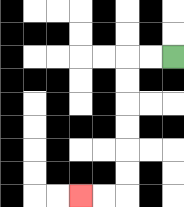{'start': '[7, 2]', 'end': '[3, 8]', 'path_directions': 'L,L,D,D,D,D,D,D,L,L', 'path_coordinates': '[[7, 2], [6, 2], [5, 2], [5, 3], [5, 4], [5, 5], [5, 6], [5, 7], [5, 8], [4, 8], [3, 8]]'}